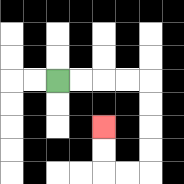{'start': '[2, 3]', 'end': '[4, 5]', 'path_directions': 'R,R,R,R,D,D,D,D,L,L,U,U', 'path_coordinates': '[[2, 3], [3, 3], [4, 3], [5, 3], [6, 3], [6, 4], [6, 5], [6, 6], [6, 7], [5, 7], [4, 7], [4, 6], [4, 5]]'}